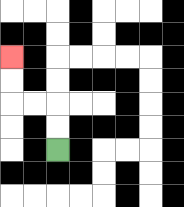{'start': '[2, 6]', 'end': '[0, 2]', 'path_directions': 'U,U,L,L,U,U', 'path_coordinates': '[[2, 6], [2, 5], [2, 4], [1, 4], [0, 4], [0, 3], [0, 2]]'}